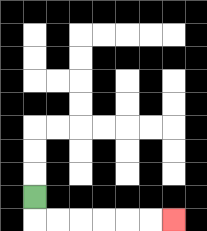{'start': '[1, 8]', 'end': '[7, 9]', 'path_directions': 'D,R,R,R,R,R,R', 'path_coordinates': '[[1, 8], [1, 9], [2, 9], [3, 9], [4, 9], [5, 9], [6, 9], [7, 9]]'}